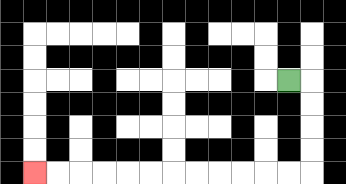{'start': '[12, 3]', 'end': '[1, 7]', 'path_directions': 'R,D,D,D,D,L,L,L,L,L,L,L,L,L,L,L,L', 'path_coordinates': '[[12, 3], [13, 3], [13, 4], [13, 5], [13, 6], [13, 7], [12, 7], [11, 7], [10, 7], [9, 7], [8, 7], [7, 7], [6, 7], [5, 7], [4, 7], [3, 7], [2, 7], [1, 7]]'}